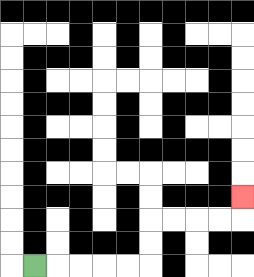{'start': '[1, 11]', 'end': '[10, 8]', 'path_directions': 'R,R,R,R,R,U,U,R,R,R,R,U', 'path_coordinates': '[[1, 11], [2, 11], [3, 11], [4, 11], [5, 11], [6, 11], [6, 10], [6, 9], [7, 9], [8, 9], [9, 9], [10, 9], [10, 8]]'}